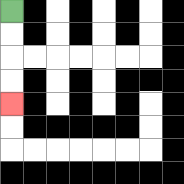{'start': '[0, 0]', 'end': '[0, 4]', 'path_directions': 'D,D,D,D', 'path_coordinates': '[[0, 0], [0, 1], [0, 2], [0, 3], [0, 4]]'}